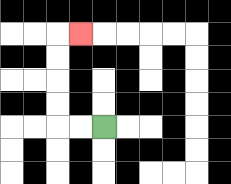{'start': '[4, 5]', 'end': '[3, 1]', 'path_directions': 'L,L,U,U,U,U,R', 'path_coordinates': '[[4, 5], [3, 5], [2, 5], [2, 4], [2, 3], [2, 2], [2, 1], [3, 1]]'}